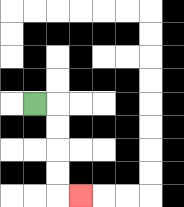{'start': '[1, 4]', 'end': '[3, 8]', 'path_directions': 'R,D,D,D,D,R', 'path_coordinates': '[[1, 4], [2, 4], [2, 5], [2, 6], [2, 7], [2, 8], [3, 8]]'}